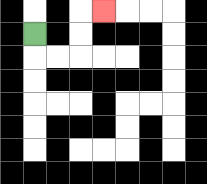{'start': '[1, 1]', 'end': '[4, 0]', 'path_directions': 'D,R,R,U,U,R', 'path_coordinates': '[[1, 1], [1, 2], [2, 2], [3, 2], [3, 1], [3, 0], [4, 0]]'}